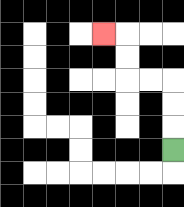{'start': '[7, 6]', 'end': '[4, 1]', 'path_directions': 'U,U,U,L,L,U,U,L', 'path_coordinates': '[[7, 6], [7, 5], [7, 4], [7, 3], [6, 3], [5, 3], [5, 2], [5, 1], [4, 1]]'}